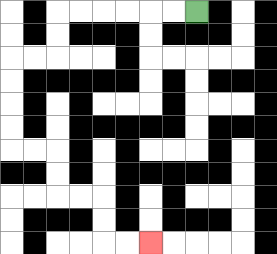{'start': '[8, 0]', 'end': '[6, 10]', 'path_directions': 'L,L,L,L,L,L,D,D,L,L,D,D,D,D,R,R,D,D,R,R,D,D,R,R', 'path_coordinates': '[[8, 0], [7, 0], [6, 0], [5, 0], [4, 0], [3, 0], [2, 0], [2, 1], [2, 2], [1, 2], [0, 2], [0, 3], [0, 4], [0, 5], [0, 6], [1, 6], [2, 6], [2, 7], [2, 8], [3, 8], [4, 8], [4, 9], [4, 10], [5, 10], [6, 10]]'}